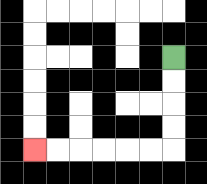{'start': '[7, 2]', 'end': '[1, 6]', 'path_directions': 'D,D,D,D,L,L,L,L,L,L', 'path_coordinates': '[[7, 2], [7, 3], [7, 4], [7, 5], [7, 6], [6, 6], [5, 6], [4, 6], [3, 6], [2, 6], [1, 6]]'}